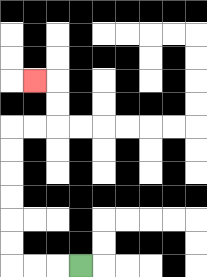{'start': '[3, 11]', 'end': '[1, 3]', 'path_directions': 'L,L,L,U,U,U,U,U,U,R,R,U,U,L', 'path_coordinates': '[[3, 11], [2, 11], [1, 11], [0, 11], [0, 10], [0, 9], [0, 8], [0, 7], [0, 6], [0, 5], [1, 5], [2, 5], [2, 4], [2, 3], [1, 3]]'}